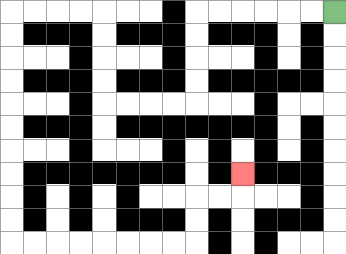{'start': '[14, 0]', 'end': '[10, 7]', 'path_directions': 'L,L,L,L,L,L,D,D,D,D,L,L,L,L,U,U,U,U,L,L,L,L,D,D,D,D,D,D,D,D,D,D,R,R,R,R,R,R,R,R,U,U,R,R,U', 'path_coordinates': '[[14, 0], [13, 0], [12, 0], [11, 0], [10, 0], [9, 0], [8, 0], [8, 1], [8, 2], [8, 3], [8, 4], [7, 4], [6, 4], [5, 4], [4, 4], [4, 3], [4, 2], [4, 1], [4, 0], [3, 0], [2, 0], [1, 0], [0, 0], [0, 1], [0, 2], [0, 3], [0, 4], [0, 5], [0, 6], [0, 7], [0, 8], [0, 9], [0, 10], [1, 10], [2, 10], [3, 10], [4, 10], [5, 10], [6, 10], [7, 10], [8, 10], [8, 9], [8, 8], [9, 8], [10, 8], [10, 7]]'}